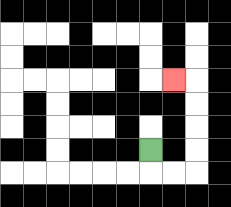{'start': '[6, 6]', 'end': '[7, 3]', 'path_directions': 'D,R,R,U,U,U,U,L', 'path_coordinates': '[[6, 6], [6, 7], [7, 7], [8, 7], [8, 6], [8, 5], [8, 4], [8, 3], [7, 3]]'}